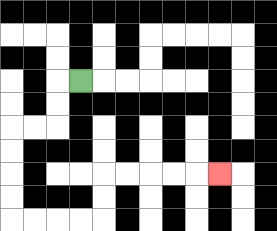{'start': '[3, 3]', 'end': '[9, 7]', 'path_directions': 'L,D,D,L,L,D,D,D,D,R,R,R,R,U,U,R,R,R,R,R', 'path_coordinates': '[[3, 3], [2, 3], [2, 4], [2, 5], [1, 5], [0, 5], [0, 6], [0, 7], [0, 8], [0, 9], [1, 9], [2, 9], [3, 9], [4, 9], [4, 8], [4, 7], [5, 7], [6, 7], [7, 7], [8, 7], [9, 7]]'}